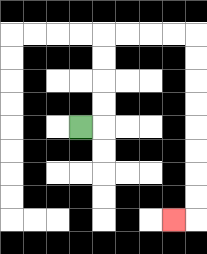{'start': '[3, 5]', 'end': '[7, 9]', 'path_directions': 'R,U,U,U,U,R,R,R,R,D,D,D,D,D,D,D,D,L', 'path_coordinates': '[[3, 5], [4, 5], [4, 4], [4, 3], [4, 2], [4, 1], [5, 1], [6, 1], [7, 1], [8, 1], [8, 2], [8, 3], [8, 4], [8, 5], [8, 6], [8, 7], [8, 8], [8, 9], [7, 9]]'}